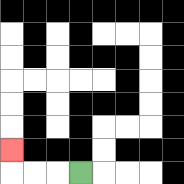{'start': '[3, 7]', 'end': '[0, 6]', 'path_directions': 'L,L,L,U', 'path_coordinates': '[[3, 7], [2, 7], [1, 7], [0, 7], [0, 6]]'}